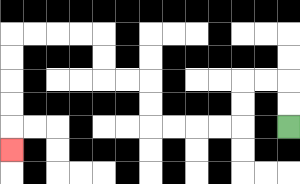{'start': '[12, 5]', 'end': '[0, 6]', 'path_directions': 'U,U,L,L,D,D,L,L,L,L,U,U,L,L,U,U,L,L,L,L,D,D,D,D,D', 'path_coordinates': '[[12, 5], [12, 4], [12, 3], [11, 3], [10, 3], [10, 4], [10, 5], [9, 5], [8, 5], [7, 5], [6, 5], [6, 4], [6, 3], [5, 3], [4, 3], [4, 2], [4, 1], [3, 1], [2, 1], [1, 1], [0, 1], [0, 2], [0, 3], [0, 4], [0, 5], [0, 6]]'}